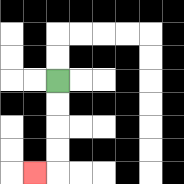{'start': '[2, 3]', 'end': '[1, 7]', 'path_directions': 'D,D,D,D,L', 'path_coordinates': '[[2, 3], [2, 4], [2, 5], [2, 6], [2, 7], [1, 7]]'}